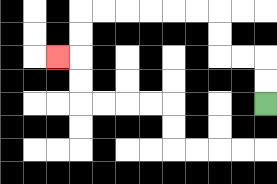{'start': '[11, 4]', 'end': '[2, 2]', 'path_directions': 'U,U,L,L,U,U,L,L,L,L,L,L,D,D,L', 'path_coordinates': '[[11, 4], [11, 3], [11, 2], [10, 2], [9, 2], [9, 1], [9, 0], [8, 0], [7, 0], [6, 0], [5, 0], [4, 0], [3, 0], [3, 1], [3, 2], [2, 2]]'}